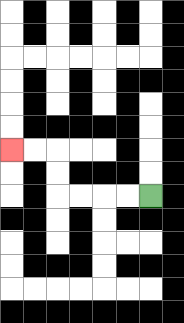{'start': '[6, 8]', 'end': '[0, 6]', 'path_directions': 'L,L,L,L,U,U,L,L', 'path_coordinates': '[[6, 8], [5, 8], [4, 8], [3, 8], [2, 8], [2, 7], [2, 6], [1, 6], [0, 6]]'}